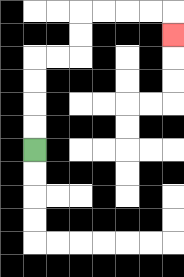{'start': '[1, 6]', 'end': '[7, 1]', 'path_directions': 'U,U,U,U,R,R,U,U,R,R,R,R,D', 'path_coordinates': '[[1, 6], [1, 5], [1, 4], [1, 3], [1, 2], [2, 2], [3, 2], [3, 1], [3, 0], [4, 0], [5, 0], [6, 0], [7, 0], [7, 1]]'}